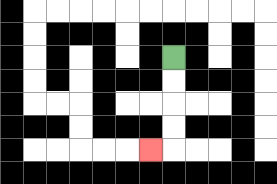{'start': '[7, 2]', 'end': '[6, 6]', 'path_directions': 'D,D,D,D,L', 'path_coordinates': '[[7, 2], [7, 3], [7, 4], [7, 5], [7, 6], [6, 6]]'}